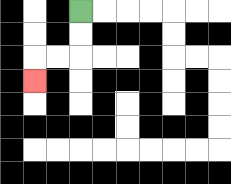{'start': '[3, 0]', 'end': '[1, 3]', 'path_directions': 'D,D,L,L,D', 'path_coordinates': '[[3, 0], [3, 1], [3, 2], [2, 2], [1, 2], [1, 3]]'}